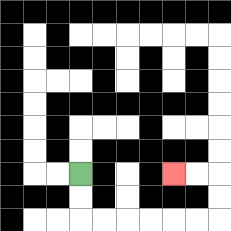{'start': '[3, 7]', 'end': '[7, 7]', 'path_directions': 'D,D,R,R,R,R,R,R,U,U,L,L', 'path_coordinates': '[[3, 7], [3, 8], [3, 9], [4, 9], [5, 9], [6, 9], [7, 9], [8, 9], [9, 9], [9, 8], [9, 7], [8, 7], [7, 7]]'}